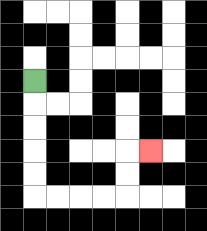{'start': '[1, 3]', 'end': '[6, 6]', 'path_directions': 'D,D,D,D,D,R,R,R,R,U,U,R', 'path_coordinates': '[[1, 3], [1, 4], [1, 5], [1, 6], [1, 7], [1, 8], [2, 8], [3, 8], [4, 8], [5, 8], [5, 7], [5, 6], [6, 6]]'}